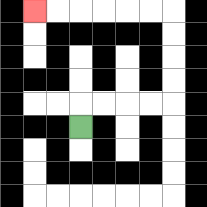{'start': '[3, 5]', 'end': '[1, 0]', 'path_directions': 'U,R,R,R,R,U,U,U,U,L,L,L,L,L,L', 'path_coordinates': '[[3, 5], [3, 4], [4, 4], [5, 4], [6, 4], [7, 4], [7, 3], [7, 2], [7, 1], [7, 0], [6, 0], [5, 0], [4, 0], [3, 0], [2, 0], [1, 0]]'}